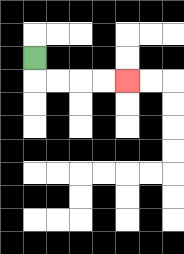{'start': '[1, 2]', 'end': '[5, 3]', 'path_directions': 'D,R,R,R,R', 'path_coordinates': '[[1, 2], [1, 3], [2, 3], [3, 3], [4, 3], [5, 3]]'}